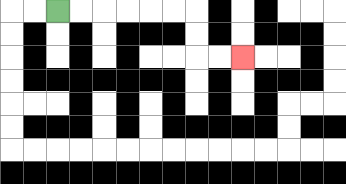{'start': '[2, 0]', 'end': '[10, 2]', 'path_directions': 'R,R,R,R,R,R,D,D,R,R', 'path_coordinates': '[[2, 0], [3, 0], [4, 0], [5, 0], [6, 0], [7, 0], [8, 0], [8, 1], [8, 2], [9, 2], [10, 2]]'}